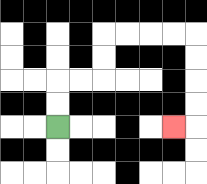{'start': '[2, 5]', 'end': '[7, 5]', 'path_directions': 'U,U,R,R,U,U,R,R,R,R,D,D,D,D,L', 'path_coordinates': '[[2, 5], [2, 4], [2, 3], [3, 3], [4, 3], [4, 2], [4, 1], [5, 1], [6, 1], [7, 1], [8, 1], [8, 2], [8, 3], [8, 4], [8, 5], [7, 5]]'}